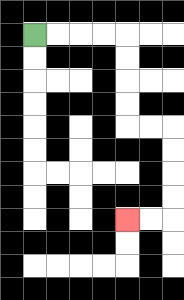{'start': '[1, 1]', 'end': '[5, 9]', 'path_directions': 'R,R,R,R,D,D,D,D,R,R,D,D,D,D,L,L', 'path_coordinates': '[[1, 1], [2, 1], [3, 1], [4, 1], [5, 1], [5, 2], [5, 3], [5, 4], [5, 5], [6, 5], [7, 5], [7, 6], [7, 7], [7, 8], [7, 9], [6, 9], [5, 9]]'}